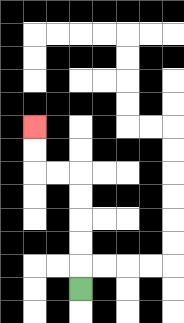{'start': '[3, 12]', 'end': '[1, 5]', 'path_directions': 'U,U,U,U,U,L,L,U,U', 'path_coordinates': '[[3, 12], [3, 11], [3, 10], [3, 9], [3, 8], [3, 7], [2, 7], [1, 7], [1, 6], [1, 5]]'}